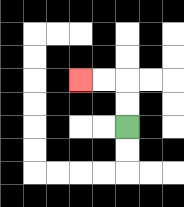{'start': '[5, 5]', 'end': '[3, 3]', 'path_directions': 'U,U,L,L', 'path_coordinates': '[[5, 5], [5, 4], [5, 3], [4, 3], [3, 3]]'}